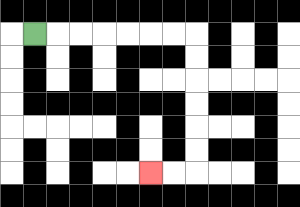{'start': '[1, 1]', 'end': '[6, 7]', 'path_directions': 'R,R,R,R,R,R,R,D,D,D,D,D,D,L,L', 'path_coordinates': '[[1, 1], [2, 1], [3, 1], [4, 1], [5, 1], [6, 1], [7, 1], [8, 1], [8, 2], [8, 3], [8, 4], [8, 5], [8, 6], [8, 7], [7, 7], [6, 7]]'}